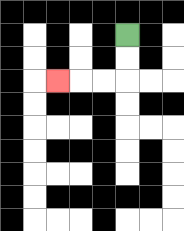{'start': '[5, 1]', 'end': '[2, 3]', 'path_directions': 'D,D,L,L,L', 'path_coordinates': '[[5, 1], [5, 2], [5, 3], [4, 3], [3, 3], [2, 3]]'}